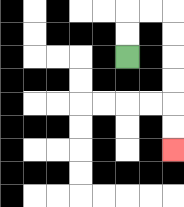{'start': '[5, 2]', 'end': '[7, 6]', 'path_directions': 'U,U,R,R,D,D,D,D,D,D', 'path_coordinates': '[[5, 2], [5, 1], [5, 0], [6, 0], [7, 0], [7, 1], [7, 2], [7, 3], [7, 4], [7, 5], [7, 6]]'}